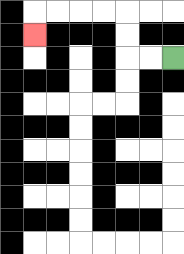{'start': '[7, 2]', 'end': '[1, 1]', 'path_directions': 'L,L,U,U,L,L,L,L,D', 'path_coordinates': '[[7, 2], [6, 2], [5, 2], [5, 1], [5, 0], [4, 0], [3, 0], [2, 0], [1, 0], [1, 1]]'}